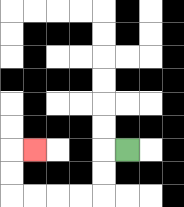{'start': '[5, 6]', 'end': '[1, 6]', 'path_directions': 'L,D,D,L,L,L,L,U,U,R', 'path_coordinates': '[[5, 6], [4, 6], [4, 7], [4, 8], [3, 8], [2, 8], [1, 8], [0, 8], [0, 7], [0, 6], [1, 6]]'}